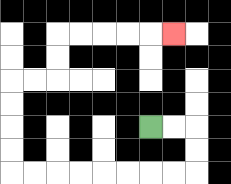{'start': '[6, 5]', 'end': '[7, 1]', 'path_directions': 'R,R,D,D,L,L,L,L,L,L,L,L,U,U,U,U,R,R,U,U,R,R,R,R,R', 'path_coordinates': '[[6, 5], [7, 5], [8, 5], [8, 6], [8, 7], [7, 7], [6, 7], [5, 7], [4, 7], [3, 7], [2, 7], [1, 7], [0, 7], [0, 6], [0, 5], [0, 4], [0, 3], [1, 3], [2, 3], [2, 2], [2, 1], [3, 1], [4, 1], [5, 1], [6, 1], [7, 1]]'}